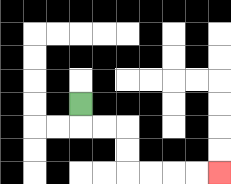{'start': '[3, 4]', 'end': '[9, 7]', 'path_directions': 'D,R,R,D,D,R,R,R,R', 'path_coordinates': '[[3, 4], [3, 5], [4, 5], [5, 5], [5, 6], [5, 7], [6, 7], [7, 7], [8, 7], [9, 7]]'}